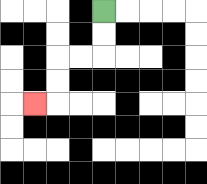{'start': '[4, 0]', 'end': '[1, 4]', 'path_directions': 'D,D,L,L,D,D,L', 'path_coordinates': '[[4, 0], [4, 1], [4, 2], [3, 2], [2, 2], [2, 3], [2, 4], [1, 4]]'}